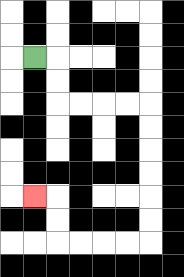{'start': '[1, 2]', 'end': '[1, 8]', 'path_directions': 'R,D,D,R,R,R,R,D,D,D,D,D,D,L,L,L,L,U,U,L', 'path_coordinates': '[[1, 2], [2, 2], [2, 3], [2, 4], [3, 4], [4, 4], [5, 4], [6, 4], [6, 5], [6, 6], [6, 7], [6, 8], [6, 9], [6, 10], [5, 10], [4, 10], [3, 10], [2, 10], [2, 9], [2, 8], [1, 8]]'}